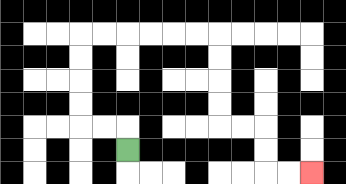{'start': '[5, 6]', 'end': '[13, 7]', 'path_directions': 'U,L,L,U,U,U,U,R,R,R,R,R,R,D,D,D,D,R,R,D,D,R,R', 'path_coordinates': '[[5, 6], [5, 5], [4, 5], [3, 5], [3, 4], [3, 3], [3, 2], [3, 1], [4, 1], [5, 1], [6, 1], [7, 1], [8, 1], [9, 1], [9, 2], [9, 3], [9, 4], [9, 5], [10, 5], [11, 5], [11, 6], [11, 7], [12, 7], [13, 7]]'}